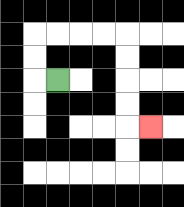{'start': '[2, 3]', 'end': '[6, 5]', 'path_directions': 'L,U,U,R,R,R,R,D,D,D,D,R', 'path_coordinates': '[[2, 3], [1, 3], [1, 2], [1, 1], [2, 1], [3, 1], [4, 1], [5, 1], [5, 2], [5, 3], [5, 4], [5, 5], [6, 5]]'}